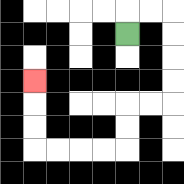{'start': '[5, 1]', 'end': '[1, 3]', 'path_directions': 'U,R,R,D,D,D,D,L,L,D,D,L,L,L,L,U,U,U', 'path_coordinates': '[[5, 1], [5, 0], [6, 0], [7, 0], [7, 1], [7, 2], [7, 3], [7, 4], [6, 4], [5, 4], [5, 5], [5, 6], [4, 6], [3, 6], [2, 6], [1, 6], [1, 5], [1, 4], [1, 3]]'}